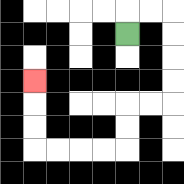{'start': '[5, 1]', 'end': '[1, 3]', 'path_directions': 'U,R,R,D,D,D,D,L,L,D,D,L,L,L,L,U,U,U', 'path_coordinates': '[[5, 1], [5, 0], [6, 0], [7, 0], [7, 1], [7, 2], [7, 3], [7, 4], [6, 4], [5, 4], [5, 5], [5, 6], [4, 6], [3, 6], [2, 6], [1, 6], [1, 5], [1, 4], [1, 3]]'}